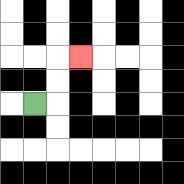{'start': '[1, 4]', 'end': '[3, 2]', 'path_directions': 'R,U,U,R', 'path_coordinates': '[[1, 4], [2, 4], [2, 3], [2, 2], [3, 2]]'}